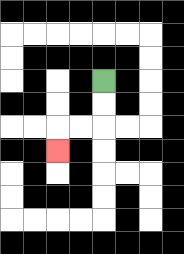{'start': '[4, 3]', 'end': '[2, 6]', 'path_directions': 'D,D,L,L,D', 'path_coordinates': '[[4, 3], [4, 4], [4, 5], [3, 5], [2, 5], [2, 6]]'}